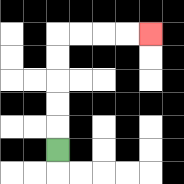{'start': '[2, 6]', 'end': '[6, 1]', 'path_directions': 'U,U,U,U,U,R,R,R,R', 'path_coordinates': '[[2, 6], [2, 5], [2, 4], [2, 3], [2, 2], [2, 1], [3, 1], [4, 1], [5, 1], [6, 1]]'}